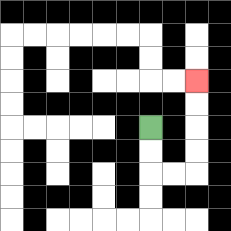{'start': '[6, 5]', 'end': '[8, 3]', 'path_directions': 'D,D,R,R,U,U,U,U', 'path_coordinates': '[[6, 5], [6, 6], [6, 7], [7, 7], [8, 7], [8, 6], [8, 5], [8, 4], [8, 3]]'}